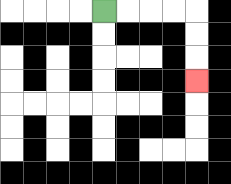{'start': '[4, 0]', 'end': '[8, 3]', 'path_directions': 'R,R,R,R,D,D,D', 'path_coordinates': '[[4, 0], [5, 0], [6, 0], [7, 0], [8, 0], [8, 1], [8, 2], [8, 3]]'}